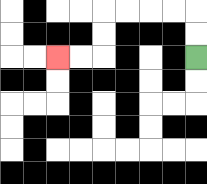{'start': '[8, 2]', 'end': '[2, 2]', 'path_directions': 'U,U,L,L,L,L,D,D,L,L', 'path_coordinates': '[[8, 2], [8, 1], [8, 0], [7, 0], [6, 0], [5, 0], [4, 0], [4, 1], [4, 2], [3, 2], [2, 2]]'}